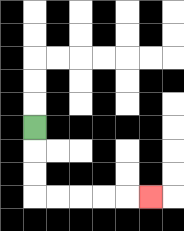{'start': '[1, 5]', 'end': '[6, 8]', 'path_directions': 'D,D,D,R,R,R,R,R', 'path_coordinates': '[[1, 5], [1, 6], [1, 7], [1, 8], [2, 8], [3, 8], [4, 8], [5, 8], [6, 8]]'}